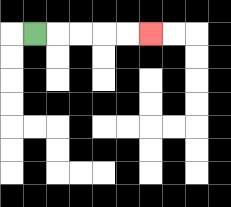{'start': '[1, 1]', 'end': '[6, 1]', 'path_directions': 'R,R,R,R,R', 'path_coordinates': '[[1, 1], [2, 1], [3, 1], [4, 1], [5, 1], [6, 1]]'}